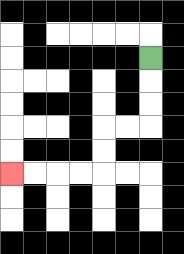{'start': '[6, 2]', 'end': '[0, 7]', 'path_directions': 'D,D,D,L,L,D,D,L,L,L,L', 'path_coordinates': '[[6, 2], [6, 3], [6, 4], [6, 5], [5, 5], [4, 5], [4, 6], [4, 7], [3, 7], [2, 7], [1, 7], [0, 7]]'}